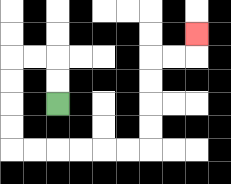{'start': '[2, 4]', 'end': '[8, 1]', 'path_directions': 'U,U,L,L,D,D,D,D,R,R,R,R,R,R,U,U,U,U,R,R,U', 'path_coordinates': '[[2, 4], [2, 3], [2, 2], [1, 2], [0, 2], [0, 3], [0, 4], [0, 5], [0, 6], [1, 6], [2, 6], [3, 6], [4, 6], [5, 6], [6, 6], [6, 5], [6, 4], [6, 3], [6, 2], [7, 2], [8, 2], [8, 1]]'}